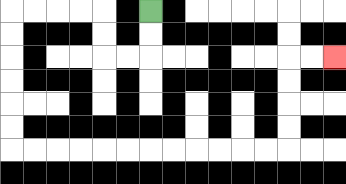{'start': '[6, 0]', 'end': '[14, 2]', 'path_directions': 'D,D,L,L,U,U,L,L,L,L,D,D,D,D,D,D,R,R,R,R,R,R,R,R,R,R,R,R,U,U,U,U,R,R', 'path_coordinates': '[[6, 0], [6, 1], [6, 2], [5, 2], [4, 2], [4, 1], [4, 0], [3, 0], [2, 0], [1, 0], [0, 0], [0, 1], [0, 2], [0, 3], [0, 4], [0, 5], [0, 6], [1, 6], [2, 6], [3, 6], [4, 6], [5, 6], [6, 6], [7, 6], [8, 6], [9, 6], [10, 6], [11, 6], [12, 6], [12, 5], [12, 4], [12, 3], [12, 2], [13, 2], [14, 2]]'}